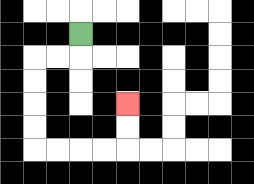{'start': '[3, 1]', 'end': '[5, 4]', 'path_directions': 'D,L,L,D,D,D,D,R,R,R,R,U,U', 'path_coordinates': '[[3, 1], [3, 2], [2, 2], [1, 2], [1, 3], [1, 4], [1, 5], [1, 6], [2, 6], [3, 6], [4, 6], [5, 6], [5, 5], [5, 4]]'}